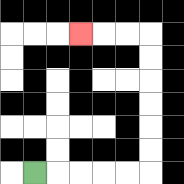{'start': '[1, 7]', 'end': '[3, 1]', 'path_directions': 'R,R,R,R,R,U,U,U,U,U,U,L,L,L', 'path_coordinates': '[[1, 7], [2, 7], [3, 7], [4, 7], [5, 7], [6, 7], [6, 6], [6, 5], [6, 4], [6, 3], [6, 2], [6, 1], [5, 1], [4, 1], [3, 1]]'}